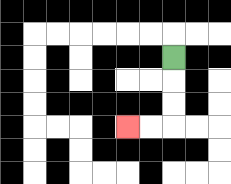{'start': '[7, 2]', 'end': '[5, 5]', 'path_directions': 'D,D,D,L,L', 'path_coordinates': '[[7, 2], [7, 3], [7, 4], [7, 5], [6, 5], [5, 5]]'}